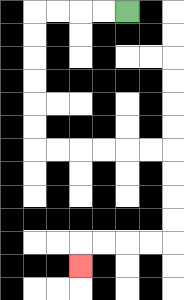{'start': '[5, 0]', 'end': '[3, 11]', 'path_directions': 'L,L,L,L,D,D,D,D,D,D,R,R,R,R,R,R,D,D,D,D,L,L,L,L,D', 'path_coordinates': '[[5, 0], [4, 0], [3, 0], [2, 0], [1, 0], [1, 1], [1, 2], [1, 3], [1, 4], [1, 5], [1, 6], [2, 6], [3, 6], [4, 6], [5, 6], [6, 6], [7, 6], [7, 7], [7, 8], [7, 9], [7, 10], [6, 10], [5, 10], [4, 10], [3, 10], [3, 11]]'}